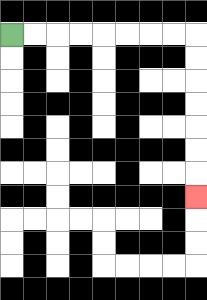{'start': '[0, 1]', 'end': '[8, 8]', 'path_directions': 'R,R,R,R,R,R,R,R,D,D,D,D,D,D,D', 'path_coordinates': '[[0, 1], [1, 1], [2, 1], [3, 1], [4, 1], [5, 1], [6, 1], [7, 1], [8, 1], [8, 2], [8, 3], [8, 4], [8, 5], [8, 6], [8, 7], [8, 8]]'}